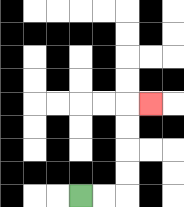{'start': '[3, 8]', 'end': '[6, 4]', 'path_directions': 'R,R,U,U,U,U,R', 'path_coordinates': '[[3, 8], [4, 8], [5, 8], [5, 7], [5, 6], [5, 5], [5, 4], [6, 4]]'}